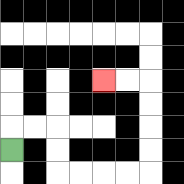{'start': '[0, 6]', 'end': '[4, 3]', 'path_directions': 'U,R,R,D,D,R,R,R,R,U,U,U,U,L,L', 'path_coordinates': '[[0, 6], [0, 5], [1, 5], [2, 5], [2, 6], [2, 7], [3, 7], [4, 7], [5, 7], [6, 7], [6, 6], [6, 5], [6, 4], [6, 3], [5, 3], [4, 3]]'}